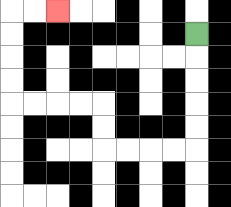{'start': '[8, 1]', 'end': '[2, 0]', 'path_directions': 'D,D,D,D,D,L,L,L,L,U,U,L,L,L,L,U,U,U,U,R,R', 'path_coordinates': '[[8, 1], [8, 2], [8, 3], [8, 4], [8, 5], [8, 6], [7, 6], [6, 6], [5, 6], [4, 6], [4, 5], [4, 4], [3, 4], [2, 4], [1, 4], [0, 4], [0, 3], [0, 2], [0, 1], [0, 0], [1, 0], [2, 0]]'}